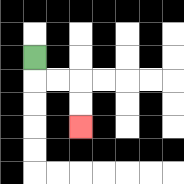{'start': '[1, 2]', 'end': '[3, 5]', 'path_directions': 'D,R,R,D,D', 'path_coordinates': '[[1, 2], [1, 3], [2, 3], [3, 3], [3, 4], [3, 5]]'}